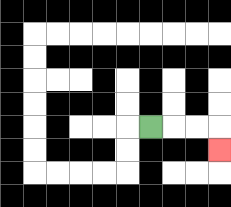{'start': '[6, 5]', 'end': '[9, 6]', 'path_directions': 'R,R,R,D', 'path_coordinates': '[[6, 5], [7, 5], [8, 5], [9, 5], [9, 6]]'}